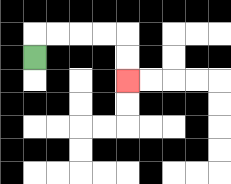{'start': '[1, 2]', 'end': '[5, 3]', 'path_directions': 'U,R,R,R,R,D,D', 'path_coordinates': '[[1, 2], [1, 1], [2, 1], [3, 1], [4, 1], [5, 1], [5, 2], [5, 3]]'}